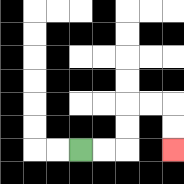{'start': '[3, 6]', 'end': '[7, 6]', 'path_directions': 'R,R,U,U,R,R,D,D', 'path_coordinates': '[[3, 6], [4, 6], [5, 6], [5, 5], [5, 4], [6, 4], [7, 4], [7, 5], [7, 6]]'}